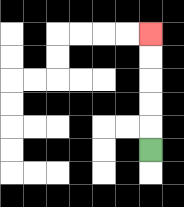{'start': '[6, 6]', 'end': '[6, 1]', 'path_directions': 'U,U,U,U,U', 'path_coordinates': '[[6, 6], [6, 5], [6, 4], [6, 3], [6, 2], [6, 1]]'}